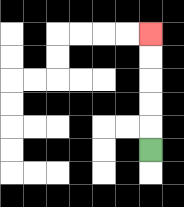{'start': '[6, 6]', 'end': '[6, 1]', 'path_directions': 'U,U,U,U,U', 'path_coordinates': '[[6, 6], [6, 5], [6, 4], [6, 3], [6, 2], [6, 1]]'}